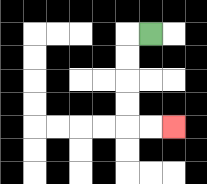{'start': '[6, 1]', 'end': '[7, 5]', 'path_directions': 'L,D,D,D,D,R,R', 'path_coordinates': '[[6, 1], [5, 1], [5, 2], [5, 3], [5, 4], [5, 5], [6, 5], [7, 5]]'}